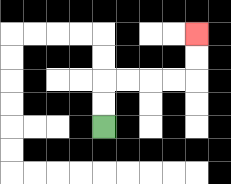{'start': '[4, 5]', 'end': '[8, 1]', 'path_directions': 'U,U,R,R,R,R,U,U', 'path_coordinates': '[[4, 5], [4, 4], [4, 3], [5, 3], [6, 3], [7, 3], [8, 3], [8, 2], [8, 1]]'}